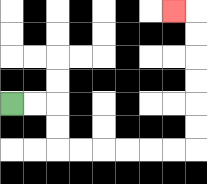{'start': '[0, 4]', 'end': '[7, 0]', 'path_directions': 'R,R,D,D,R,R,R,R,R,R,U,U,U,U,U,U,L', 'path_coordinates': '[[0, 4], [1, 4], [2, 4], [2, 5], [2, 6], [3, 6], [4, 6], [5, 6], [6, 6], [7, 6], [8, 6], [8, 5], [8, 4], [8, 3], [8, 2], [8, 1], [8, 0], [7, 0]]'}